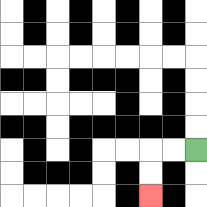{'start': '[8, 6]', 'end': '[6, 8]', 'path_directions': 'L,L,D,D', 'path_coordinates': '[[8, 6], [7, 6], [6, 6], [6, 7], [6, 8]]'}